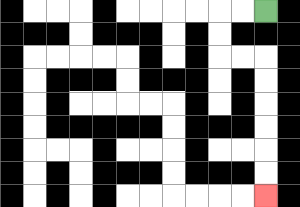{'start': '[11, 0]', 'end': '[11, 8]', 'path_directions': 'L,L,D,D,R,R,D,D,D,D,D,D', 'path_coordinates': '[[11, 0], [10, 0], [9, 0], [9, 1], [9, 2], [10, 2], [11, 2], [11, 3], [11, 4], [11, 5], [11, 6], [11, 7], [11, 8]]'}